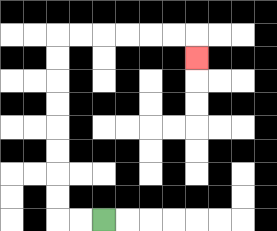{'start': '[4, 9]', 'end': '[8, 2]', 'path_directions': 'L,L,U,U,U,U,U,U,U,U,R,R,R,R,R,R,D', 'path_coordinates': '[[4, 9], [3, 9], [2, 9], [2, 8], [2, 7], [2, 6], [2, 5], [2, 4], [2, 3], [2, 2], [2, 1], [3, 1], [4, 1], [5, 1], [6, 1], [7, 1], [8, 1], [8, 2]]'}